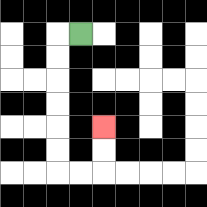{'start': '[3, 1]', 'end': '[4, 5]', 'path_directions': 'L,D,D,D,D,D,D,R,R,U,U', 'path_coordinates': '[[3, 1], [2, 1], [2, 2], [2, 3], [2, 4], [2, 5], [2, 6], [2, 7], [3, 7], [4, 7], [4, 6], [4, 5]]'}